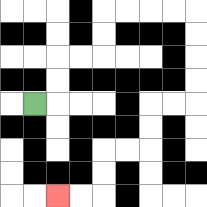{'start': '[1, 4]', 'end': '[2, 8]', 'path_directions': 'R,U,U,R,R,U,U,R,R,R,R,D,D,D,D,L,L,D,D,L,L,D,D,L,L', 'path_coordinates': '[[1, 4], [2, 4], [2, 3], [2, 2], [3, 2], [4, 2], [4, 1], [4, 0], [5, 0], [6, 0], [7, 0], [8, 0], [8, 1], [8, 2], [8, 3], [8, 4], [7, 4], [6, 4], [6, 5], [6, 6], [5, 6], [4, 6], [4, 7], [4, 8], [3, 8], [2, 8]]'}